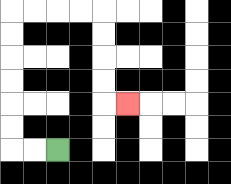{'start': '[2, 6]', 'end': '[5, 4]', 'path_directions': 'L,L,U,U,U,U,U,U,R,R,R,R,D,D,D,D,R', 'path_coordinates': '[[2, 6], [1, 6], [0, 6], [0, 5], [0, 4], [0, 3], [0, 2], [0, 1], [0, 0], [1, 0], [2, 0], [3, 0], [4, 0], [4, 1], [4, 2], [4, 3], [4, 4], [5, 4]]'}